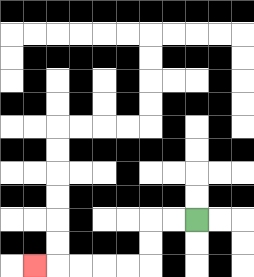{'start': '[8, 9]', 'end': '[1, 11]', 'path_directions': 'L,L,D,D,L,L,L,L,L', 'path_coordinates': '[[8, 9], [7, 9], [6, 9], [6, 10], [6, 11], [5, 11], [4, 11], [3, 11], [2, 11], [1, 11]]'}